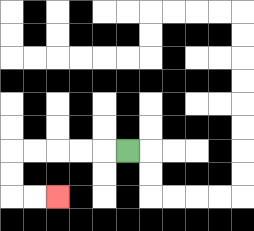{'start': '[5, 6]', 'end': '[2, 8]', 'path_directions': 'L,L,L,L,L,D,D,R,R', 'path_coordinates': '[[5, 6], [4, 6], [3, 6], [2, 6], [1, 6], [0, 6], [0, 7], [0, 8], [1, 8], [2, 8]]'}